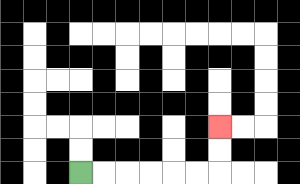{'start': '[3, 7]', 'end': '[9, 5]', 'path_directions': 'R,R,R,R,R,R,U,U', 'path_coordinates': '[[3, 7], [4, 7], [5, 7], [6, 7], [7, 7], [8, 7], [9, 7], [9, 6], [9, 5]]'}